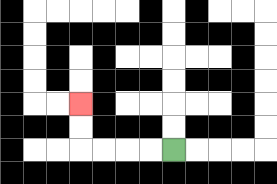{'start': '[7, 6]', 'end': '[3, 4]', 'path_directions': 'L,L,L,L,U,U', 'path_coordinates': '[[7, 6], [6, 6], [5, 6], [4, 6], [3, 6], [3, 5], [3, 4]]'}